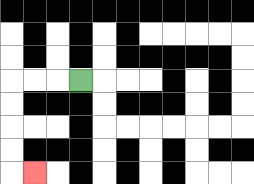{'start': '[3, 3]', 'end': '[1, 7]', 'path_directions': 'L,L,L,D,D,D,D,R', 'path_coordinates': '[[3, 3], [2, 3], [1, 3], [0, 3], [0, 4], [0, 5], [0, 6], [0, 7], [1, 7]]'}